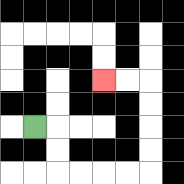{'start': '[1, 5]', 'end': '[4, 3]', 'path_directions': 'R,D,D,R,R,R,R,U,U,U,U,L,L', 'path_coordinates': '[[1, 5], [2, 5], [2, 6], [2, 7], [3, 7], [4, 7], [5, 7], [6, 7], [6, 6], [6, 5], [6, 4], [6, 3], [5, 3], [4, 3]]'}